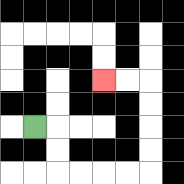{'start': '[1, 5]', 'end': '[4, 3]', 'path_directions': 'R,D,D,R,R,R,R,U,U,U,U,L,L', 'path_coordinates': '[[1, 5], [2, 5], [2, 6], [2, 7], [3, 7], [4, 7], [5, 7], [6, 7], [6, 6], [6, 5], [6, 4], [6, 3], [5, 3], [4, 3]]'}